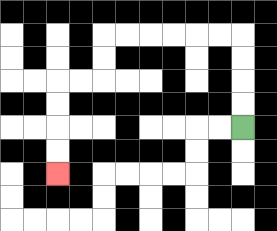{'start': '[10, 5]', 'end': '[2, 7]', 'path_directions': 'U,U,U,U,L,L,L,L,L,L,D,D,L,L,D,D,D,D', 'path_coordinates': '[[10, 5], [10, 4], [10, 3], [10, 2], [10, 1], [9, 1], [8, 1], [7, 1], [6, 1], [5, 1], [4, 1], [4, 2], [4, 3], [3, 3], [2, 3], [2, 4], [2, 5], [2, 6], [2, 7]]'}